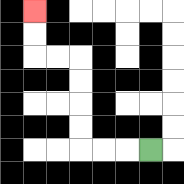{'start': '[6, 6]', 'end': '[1, 0]', 'path_directions': 'L,L,L,U,U,U,U,L,L,U,U', 'path_coordinates': '[[6, 6], [5, 6], [4, 6], [3, 6], [3, 5], [3, 4], [3, 3], [3, 2], [2, 2], [1, 2], [1, 1], [1, 0]]'}